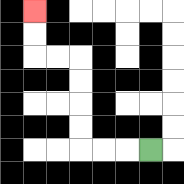{'start': '[6, 6]', 'end': '[1, 0]', 'path_directions': 'L,L,L,U,U,U,U,L,L,U,U', 'path_coordinates': '[[6, 6], [5, 6], [4, 6], [3, 6], [3, 5], [3, 4], [3, 3], [3, 2], [2, 2], [1, 2], [1, 1], [1, 0]]'}